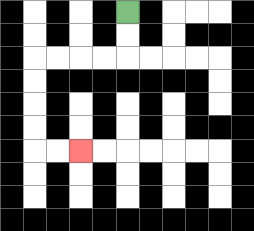{'start': '[5, 0]', 'end': '[3, 6]', 'path_directions': 'D,D,L,L,L,L,D,D,D,D,R,R', 'path_coordinates': '[[5, 0], [5, 1], [5, 2], [4, 2], [3, 2], [2, 2], [1, 2], [1, 3], [1, 4], [1, 5], [1, 6], [2, 6], [3, 6]]'}